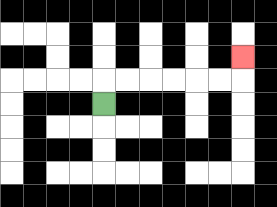{'start': '[4, 4]', 'end': '[10, 2]', 'path_directions': 'U,R,R,R,R,R,R,U', 'path_coordinates': '[[4, 4], [4, 3], [5, 3], [6, 3], [7, 3], [8, 3], [9, 3], [10, 3], [10, 2]]'}